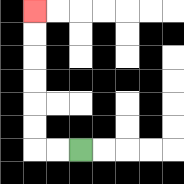{'start': '[3, 6]', 'end': '[1, 0]', 'path_directions': 'L,L,U,U,U,U,U,U', 'path_coordinates': '[[3, 6], [2, 6], [1, 6], [1, 5], [1, 4], [1, 3], [1, 2], [1, 1], [1, 0]]'}